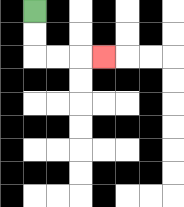{'start': '[1, 0]', 'end': '[4, 2]', 'path_directions': 'D,D,R,R,R', 'path_coordinates': '[[1, 0], [1, 1], [1, 2], [2, 2], [3, 2], [4, 2]]'}